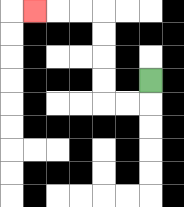{'start': '[6, 3]', 'end': '[1, 0]', 'path_directions': 'D,L,L,U,U,U,U,L,L,L', 'path_coordinates': '[[6, 3], [6, 4], [5, 4], [4, 4], [4, 3], [4, 2], [4, 1], [4, 0], [3, 0], [2, 0], [1, 0]]'}